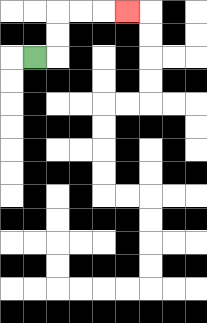{'start': '[1, 2]', 'end': '[5, 0]', 'path_directions': 'R,U,U,R,R,R', 'path_coordinates': '[[1, 2], [2, 2], [2, 1], [2, 0], [3, 0], [4, 0], [5, 0]]'}